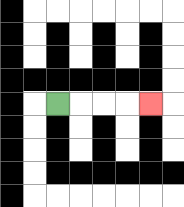{'start': '[2, 4]', 'end': '[6, 4]', 'path_directions': 'R,R,R,R', 'path_coordinates': '[[2, 4], [3, 4], [4, 4], [5, 4], [6, 4]]'}